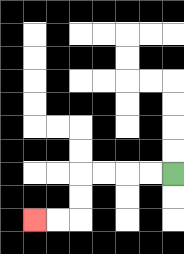{'start': '[7, 7]', 'end': '[1, 9]', 'path_directions': 'L,L,L,L,D,D,L,L', 'path_coordinates': '[[7, 7], [6, 7], [5, 7], [4, 7], [3, 7], [3, 8], [3, 9], [2, 9], [1, 9]]'}